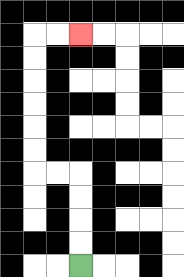{'start': '[3, 11]', 'end': '[3, 1]', 'path_directions': 'U,U,U,U,L,L,U,U,U,U,U,U,R,R', 'path_coordinates': '[[3, 11], [3, 10], [3, 9], [3, 8], [3, 7], [2, 7], [1, 7], [1, 6], [1, 5], [1, 4], [1, 3], [1, 2], [1, 1], [2, 1], [3, 1]]'}